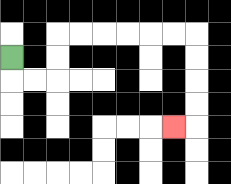{'start': '[0, 2]', 'end': '[7, 5]', 'path_directions': 'D,R,R,U,U,R,R,R,R,R,R,D,D,D,D,L', 'path_coordinates': '[[0, 2], [0, 3], [1, 3], [2, 3], [2, 2], [2, 1], [3, 1], [4, 1], [5, 1], [6, 1], [7, 1], [8, 1], [8, 2], [8, 3], [8, 4], [8, 5], [7, 5]]'}